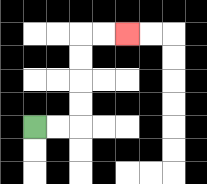{'start': '[1, 5]', 'end': '[5, 1]', 'path_directions': 'R,R,U,U,U,U,R,R', 'path_coordinates': '[[1, 5], [2, 5], [3, 5], [3, 4], [3, 3], [3, 2], [3, 1], [4, 1], [5, 1]]'}